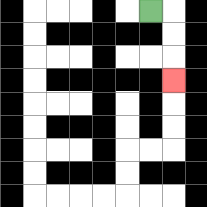{'start': '[6, 0]', 'end': '[7, 3]', 'path_directions': 'R,D,D,D', 'path_coordinates': '[[6, 0], [7, 0], [7, 1], [7, 2], [7, 3]]'}